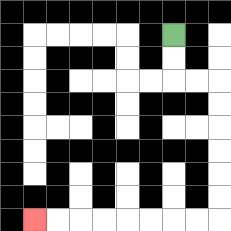{'start': '[7, 1]', 'end': '[1, 9]', 'path_directions': 'D,D,R,R,D,D,D,D,D,D,L,L,L,L,L,L,L,L', 'path_coordinates': '[[7, 1], [7, 2], [7, 3], [8, 3], [9, 3], [9, 4], [9, 5], [9, 6], [9, 7], [9, 8], [9, 9], [8, 9], [7, 9], [6, 9], [5, 9], [4, 9], [3, 9], [2, 9], [1, 9]]'}